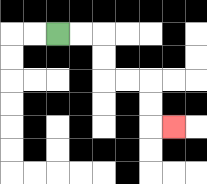{'start': '[2, 1]', 'end': '[7, 5]', 'path_directions': 'R,R,D,D,R,R,D,D,R', 'path_coordinates': '[[2, 1], [3, 1], [4, 1], [4, 2], [4, 3], [5, 3], [6, 3], [6, 4], [6, 5], [7, 5]]'}